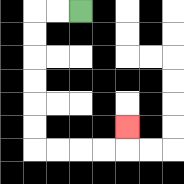{'start': '[3, 0]', 'end': '[5, 5]', 'path_directions': 'L,L,D,D,D,D,D,D,R,R,R,R,U', 'path_coordinates': '[[3, 0], [2, 0], [1, 0], [1, 1], [1, 2], [1, 3], [1, 4], [1, 5], [1, 6], [2, 6], [3, 6], [4, 6], [5, 6], [5, 5]]'}